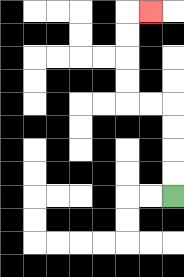{'start': '[7, 8]', 'end': '[6, 0]', 'path_directions': 'U,U,U,U,L,L,U,U,U,U,R', 'path_coordinates': '[[7, 8], [7, 7], [7, 6], [7, 5], [7, 4], [6, 4], [5, 4], [5, 3], [5, 2], [5, 1], [5, 0], [6, 0]]'}